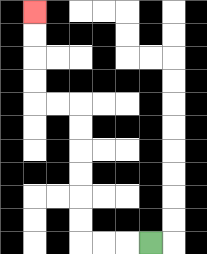{'start': '[6, 10]', 'end': '[1, 0]', 'path_directions': 'L,L,L,U,U,U,U,U,U,L,L,U,U,U,U', 'path_coordinates': '[[6, 10], [5, 10], [4, 10], [3, 10], [3, 9], [3, 8], [3, 7], [3, 6], [3, 5], [3, 4], [2, 4], [1, 4], [1, 3], [1, 2], [1, 1], [1, 0]]'}